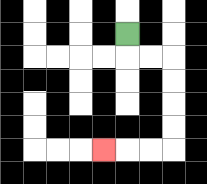{'start': '[5, 1]', 'end': '[4, 6]', 'path_directions': 'D,R,R,D,D,D,D,L,L,L', 'path_coordinates': '[[5, 1], [5, 2], [6, 2], [7, 2], [7, 3], [7, 4], [7, 5], [7, 6], [6, 6], [5, 6], [4, 6]]'}